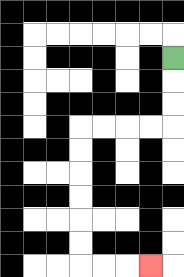{'start': '[7, 2]', 'end': '[6, 11]', 'path_directions': 'D,D,D,L,L,L,L,D,D,D,D,D,D,R,R,R', 'path_coordinates': '[[7, 2], [7, 3], [7, 4], [7, 5], [6, 5], [5, 5], [4, 5], [3, 5], [3, 6], [3, 7], [3, 8], [3, 9], [3, 10], [3, 11], [4, 11], [5, 11], [6, 11]]'}